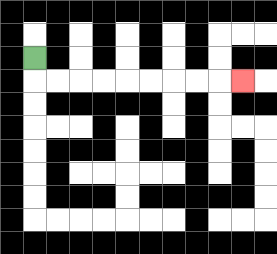{'start': '[1, 2]', 'end': '[10, 3]', 'path_directions': 'D,R,R,R,R,R,R,R,R,R', 'path_coordinates': '[[1, 2], [1, 3], [2, 3], [3, 3], [4, 3], [5, 3], [6, 3], [7, 3], [8, 3], [9, 3], [10, 3]]'}